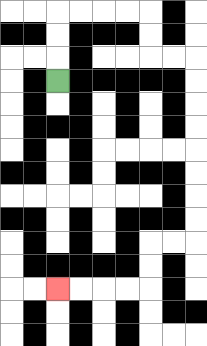{'start': '[2, 3]', 'end': '[2, 12]', 'path_directions': 'U,U,U,R,R,R,R,D,D,R,R,D,D,D,D,D,D,D,D,L,L,D,D,L,L,L,L', 'path_coordinates': '[[2, 3], [2, 2], [2, 1], [2, 0], [3, 0], [4, 0], [5, 0], [6, 0], [6, 1], [6, 2], [7, 2], [8, 2], [8, 3], [8, 4], [8, 5], [8, 6], [8, 7], [8, 8], [8, 9], [8, 10], [7, 10], [6, 10], [6, 11], [6, 12], [5, 12], [4, 12], [3, 12], [2, 12]]'}